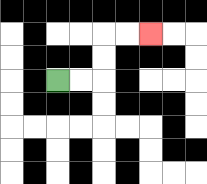{'start': '[2, 3]', 'end': '[6, 1]', 'path_directions': 'R,R,U,U,R,R', 'path_coordinates': '[[2, 3], [3, 3], [4, 3], [4, 2], [4, 1], [5, 1], [6, 1]]'}